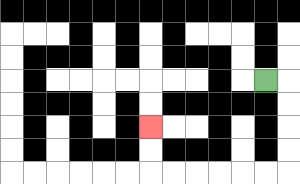{'start': '[11, 3]', 'end': '[6, 5]', 'path_directions': 'R,D,D,D,D,L,L,L,L,L,L,U,U', 'path_coordinates': '[[11, 3], [12, 3], [12, 4], [12, 5], [12, 6], [12, 7], [11, 7], [10, 7], [9, 7], [8, 7], [7, 7], [6, 7], [6, 6], [6, 5]]'}